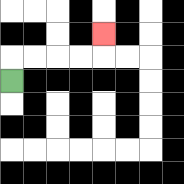{'start': '[0, 3]', 'end': '[4, 1]', 'path_directions': 'U,R,R,R,R,U', 'path_coordinates': '[[0, 3], [0, 2], [1, 2], [2, 2], [3, 2], [4, 2], [4, 1]]'}